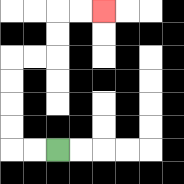{'start': '[2, 6]', 'end': '[4, 0]', 'path_directions': 'L,L,U,U,U,U,R,R,U,U,R,R', 'path_coordinates': '[[2, 6], [1, 6], [0, 6], [0, 5], [0, 4], [0, 3], [0, 2], [1, 2], [2, 2], [2, 1], [2, 0], [3, 0], [4, 0]]'}